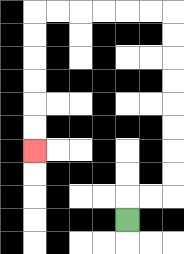{'start': '[5, 9]', 'end': '[1, 6]', 'path_directions': 'U,R,R,U,U,U,U,U,U,U,U,L,L,L,L,L,L,D,D,D,D,D,D', 'path_coordinates': '[[5, 9], [5, 8], [6, 8], [7, 8], [7, 7], [7, 6], [7, 5], [7, 4], [7, 3], [7, 2], [7, 1], [7, 0], [6, 0], [5, 0], [4, 0], [3, 0], [2, 0], [1, 0], [1, 1], [1, 2], [1, 3], [1, 4], [1, 5], [1, 6]]'}